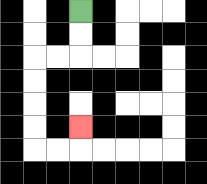{'start': '[3, 0]', 'end': '[3, 5]', 'path_directions': 'D,D,L,L,D,D,D,D,R,R,U', 'path_coordinates': '[[3, 0], [3, 1], [3, 2], [2, 2], [1, 2], [1, 3], [1, 4], [1, 5], [1, 6], [2, 6], [3, 6], [3, 5]]'}